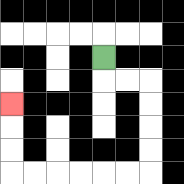{'start': '[4, 2]', 'end': '[0, 4]', 'path_directions': 'D,R,R,D,D,D,D,L,L,L,L,L,L,U,U,U', 'path_coordinates': '[[4, 2], [4, 3], [5, 3], [6, 3], [6, 4], [6, 5], [6, 6], [6, 7], [5, 7], [4, 7], [3, 7], [2, 7], [1, 7], [0, 7], [0, 6], [0, 5], [0, 4]]'}